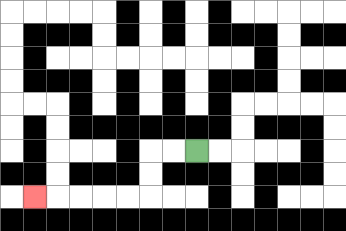{'start': '[8, 6]', 'end': '[1, 8]', 'path_directions': 'L,L,D,D,L,L,L,L,L', 'path_coordinates': '[[8, 6], [7, 6], [6, 6], [6, 7], [6, 8], [5, 8], [4, 8], [3, 8], [2, 8], [1, 8]]'}